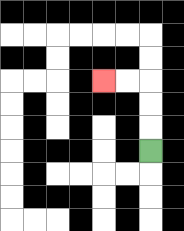{'start': '[6, 6]', 'end': '[4, 3]', 'path_directions': 'U,U,U,L,L', 'path_coordinates': '[[6, 6], [6, 5], [6, 4], [6, 3], [5, 3], [4, 3]]'}